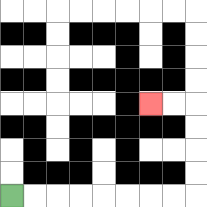{'start': '[0, 8]', 'end': '[6, 4]', 'path_directions': 'R,R,R,R,R,R,R,R,U,U,U,U,L,L', 'path_coordinates': '[[0, 8], [1, 8], [2, 8], [3, 8], [4, 8], [5, 8], [6, 8], [7, 8], [8, 8], [8, 7], [8, 6], [8, 5], [8, 4], [7, 4], [6, 4]]'}